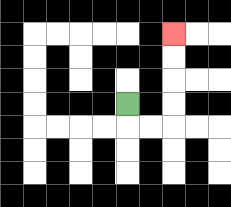{'start': '[5, 4]', 'end': '[7, 1]', 'path_directions': 'D,R,R,U,U,U,U', 'path_coordinates': '[[5, 4], [5, 5], [6, 5], [7, 5], [7, 4], [7, 3], [7, 2], [7, 1]]'}